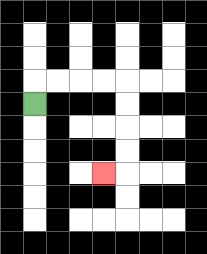{'start': '[1, 4]', 'end': '[4, 7]', 'path_directions': 'U,R,R,R,R,D,D,D,D,L', 'path_coordinates': '[[1, 4], [1, 3], [2, 3], [3, 3], [4, 3], [5, 3], [5, 4], [5, 5], [5, 6], [5, 7], [4, 7]]'}